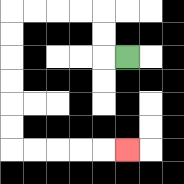{'start': '[5, 2]', 'end': '[5, 6]', 'path_directions': 'L,U,U,L,L,L,L,D,D,D,D,D,D,R,R,R,R,R', 'path_coordinates': '[[5, 2], [4, 2], [4, 1], [4, 0], [3, 0], [2, 0], [1, 0], [0, 0], [0, 1], [0, 2], [0, 3], [0, 4], [0, 5], [0, 6], [1, 6], [2, 6], [3, 6], [4, 6], [5, 6]]'}